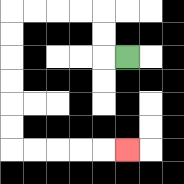{'start': '[5, 2]', 'end': '[5, 6]', 'path_directions': 'L,U,U,L,L,L,L,D,D,D,D,D,D,R,R,R,R,R', 'path_coordinates': '[[5, 2], [4, 2], [4, 1], [4, 0], [3, 0], [2, 0], [1, 0], [0, 0], [0, 1], [0, 2], [0, 3], [0, 4], [0, 5], [0, 6], [1, 6], [2, 6], [3, 6], [4, 6], [5, 6]]'}